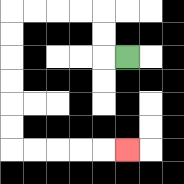{'start': '[5, 2]', 'end': '[5, 6]', 'path_directions': 'L,U,U,L,L,L,L,D,D,D,D,D,D,R,R,R,R,R', 'path_coordinates': '[[5, 2], [4, 2], [4, 1], [4, 0], [3, 0], [2, 0], [1, 0], [0, 0], [0, 1], [0, 2], [0, 3], [0, 4], [0, 5], [0, 6], [1, 6], [2, 6], [3, 6], [4, 6], [5, 6]]'}